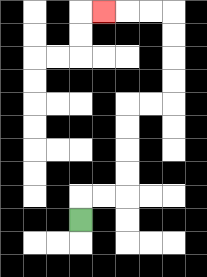{'start': '[3, 9]', 'end': '[4, 0]', 'path_directions': 'U,R,R,U,U,U,U,R,R,U,U,U,U,L,L,L', 'path_coordinates': '[[3, 9], [3, 8], [4, 8], [5, 8], [5, 7], [5, 6], [5, 5], [5, 4], [6, 4], [7, 4], [7, 3], [7, 2], [7, 1], [7, 0], [6, 0], [5, 0], [4, 0]]'}